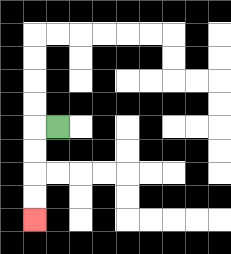{'start': '[2, 5]', 'end': '[1, 9]', 'path_directions': 'L,D,D,D,D', 'path_coordinates': '[[2, 5], [1, 5], [1, 6], [1, 7], [1, 8], [1, 9]]'}